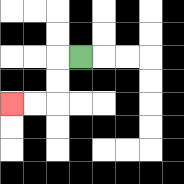{'start': '[3, 2]', 'end': '[0, 4]', 'path_directions': 'L,D,D,L,L', 'path_coordinates': '[[3, 2], [2, 2], [2, 3], [2, 4], [1, 4], [0, 4]]'}